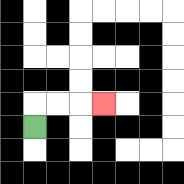{'start': '[1, 5]', 'end': '[4, 4]', 'path_directions': 'U,R,R,R', 'path_coordinates': '[[1, 5], [1, 4], [2, 4], [3, 4], [4, 4]]'}